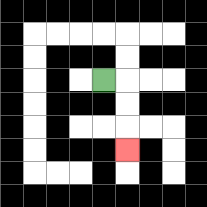{'start': '[4, 3]', 'end': '[5, 6]', 'path_directions': 'R,D,D,D', 'path_coordinates': '[[4, 3], [5, 3], [5, 4], [5, 5], [5, 6]]'}